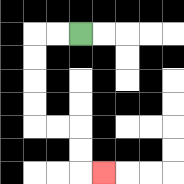{'start': '[3, 1]', 'end': '[4, 7]', 'path_directions': 'L,L,D,D,D,D,R,R,D,D,R', 'path_coordinates': '[[3, 1], [2, 1], [1, 1], [1, 2], [1, 3], [1, 4], [1, 5], [2, 5], [3, 5], [3, 6], [3, 7], [4, 7]]'}